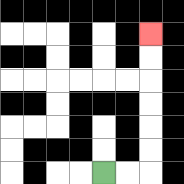{'start': '[4, 7]', 'end': '[6, 1]', 'path_directions': 'R,R,U,U,U,U,U,U', 'path_coordinates': '[[4, 7], [5, 7], [6, 7], [6, 6], [6, 5], [6, 4], [6, 3], [6, 2], [6, 1]]'}